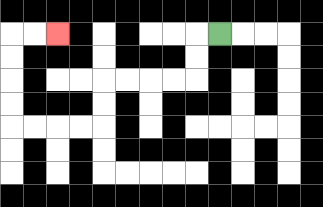{'start': '[9, 1]', 'end': '[2, 1]', 'path_directions': 'L,D,D,L,L,L,L,D,D,L,L,L,L,U,U,U,U,R,R', 'path_coordinates': '[[9, 1], [8, 1], [8, 2], [8, 3], [7, 3], [6, 3], [5, 3], [4, 3], [4, 4], [4, 5], [3, 5], [2, 5], [1, 5], [0, 5], [0, 4], [0, 3], [0, 2], [0, 1], [1, 1], [2, 1]]'}